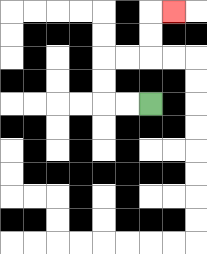{'start': '[6, 4]', 'end': '[7, 0]', 'path_directions': 'L,L,U,U,R,R,U,U,R', 'path_coordinates': '[[6, 4], [5, 4], [4, 4], [4, 3], [4, 2], [5, 2], [6, 2], [6, 1], [6, 0], [7, 0]]'}